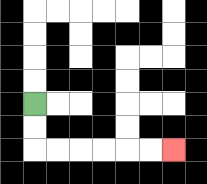{'start': '[1, 4]', 'end': '[7, 6]', 'path_directions': 'D,D,R,R,R,R,R,R', 'path_coordinates': '[[1, 4], [1, 5], [1, 6], [2, 6], [3, 6], [4, 6], [5, 6], [6, 6], [7, 6]]'}